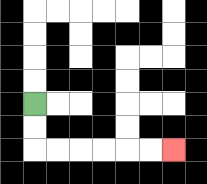{'start': '[1, 4]', 'end': '[7, 6]', 'path_directions': 'D,D,R,R,R,R,R,R', 'path_coordinates': '[[1, 4], [1, 5], [1, 6], [2, 6], [3, 6], [4, 6], [5, 6], [6, 6], [7, 6]]'}